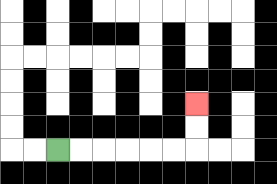{'start': '[2, 6]', 'end': '[8, 4]', 'path_directions': 'R,R,R,R,R,R,U,U', 'path_coordinates': '[[2, 6], [3, 6], [4, 6], [5, 6], [6, 6], [7, 6], [8, 6], [8, 5], [8, 4]]'}